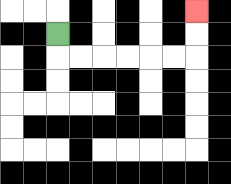{'start': '[2, 1]', 'end': '[8, 0]', 'path_directions': 'D,R,R,R,R,R,R,U,U', 'path_coordinates': '[[2, 1], [2, 2], [3, 2], [4, 2], [5, 2], [6, 2], [7, 2], [8, 2], [8, 1], [8, 0]]'}